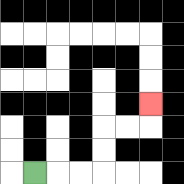{'start': '[1, 7]', 'end': '[6, 4]', 'path_directions': 'R,R,R,U,U,R,R,U', 'path_coordinates': '[[1, 7], [2, 7], [3, 7], [4, 7], [4, 6], [4, 5], [5, 5], [6, 5], [6, 4]]'}